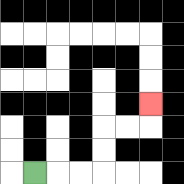{'start': '[1, 7]', 'end': '[6, 4]', 'path_directions': 'R,R,R,U,U,R,R,U', 'path_coordinates': '[[1, 7], [2, 7], [3, 7], [4, 7], [4, 6], [4, 5], [5, 5], [6, 5], [6, 4]]'}